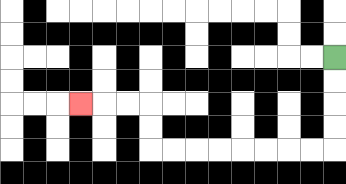{'start': '[14, 2]', 'end': '[3, 4]', 'path_directions': 'D,D,D,D,L,L,L,L,L,L,L,L,U,U,L,L,L', 'path_coordinates': '[[14, 2], [14, 3], [14, 4], [14, 5], [14, 6], [13, 6], [12, 6], [11, 6], [10, 6], [9, 6], [8, 6], [7, 6], [6, 6], [6, 5], [6, 4], [5, 4], [4, 4], [3, 4]]'}